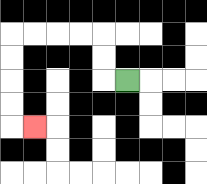{'start': '[5, 3]', 'end': '[1, 5]', 'path_directions': 'L,U,U,L,L,L,L,D,D,D,D,R', 'path_coordinates': '[[5, 3], [4, 3], [4, 2], [4, 1], [3, 1], [2, 1], [1, 1], [0, 1], [0, 2], [0, 3], [0, 4], [0, 5], [1, 5]]'}